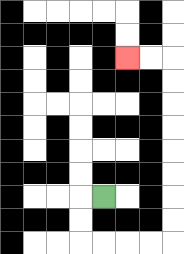{'start': '[4, 8]', 'end': '[5, 2]', 'path_directions': 'L,D,D,R,R,R,R,U,U,U,U,U,U,U,U,L,L', 'path_coordinates': '[[4, 8], [3, 8], [3, 9], [3, 10], [4, 10], [5, 10], [6, 10], [7, 10], [7, 9], [7, 8], [7, 7], [7, 6], [7, 5], [7, 4], [7, 3], [7, 2], [6, 2], [5, 2]]'}